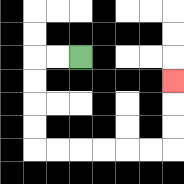{'start': '[3, 2]', 'end': '[7, 3]', 'path_directions': 'L,L,D,D,D,D,R,R,R,R,R,R,U,U,U', 'path_coordinates': '[[3, 2], [2, 2], [1, 2], [1, 3], [1, 4], [1, 5], [1, 6], [2, 6], [3, 6], [4, 6], [5, 6], [6, 6], [7, 6], [7, 5], [7, 4], [7, 3]]'}